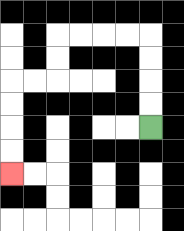{'start': '[6, 5]', 'end': '[0, 7]', 'path_directions': 'U,U,U,U,L,L,L,L,D,D,L,L,D,D,D,D', 'path_coordinates': '[[6, 5], [6, 4], [6, 3], [6, 2], [6, 1], [5, 1], [4, 1], [3, 1], [2, 1], [2, 2], [2, 3], [1, 3], [0, 3], [0, 4], [0, 5], [0, 6], [0, 7]]'}